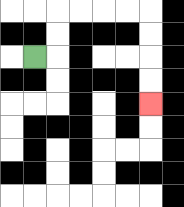{'start': '[1, 2]', 'end': '[6, 4]', 'path_directions': 'R,U,U,R,R,R,R,D,D,D,D', 'path_coordinates': '[[1, 2], [2, 2], [2, 1], [2, 0], [3, 0], [4, 0], [5, 0], [6, 0], [6, 1], [6, 2], [6, 3], [6, 4]]'}